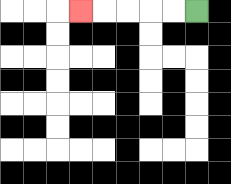{'start': '[8, 0]', 'end': '[3, 0]', 'path_directions': 'L,L,L,L,L', 'path_coordinates': '[[8, 0], [7, 0], [6, 0], [5, 0], [4, 0], [3, 0]]'}